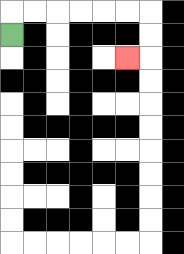{'start': '[0, 1]', 'end': '[5, 2]', 'path_directions': 'U,R,R,R,R,R,R,D,D,L', 'path_coordinates': '[[0, 1], [0, 0], [1, 0], [2, 0], [3, 0], [4, 0], [5, 0], [6, 0], [6, 1], [6, 2], [5, 2]]'}